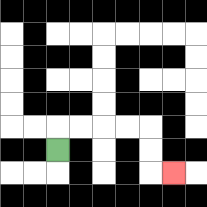{'start': '[2, 6]', 'end': '[7, 7]', 'path_directions': 'U,R,R,R,R,D,D,R', 'path_coordinates': '[[2, 6], [2, 5], [3, 5], [4, 5], [5, 5], [6, 5], [6, 6], [6, 7], [7, 7]]'}